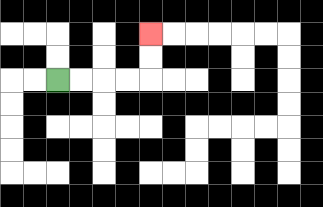{'start': '[2, 3]', 'end': '[6, 1]', 'path_directions': 'R,R,R,R,U,U', 'path_coordinates': '[[2, 3], [3, 3], [4, 3], [5, 3], [6, 3], [6, 2], [6, 1]]'}